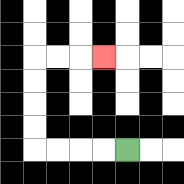{'start': '[5, 6]', 'end': '[4, 2]', 'path_directions': 'L,L,L,L,U,U,U,U,R,R,R', 'path_coordinates': '[[5, 6], [4, 6], [3, 6], [2, 6], [1, 6], [1, 5], [1, 4], [1, 3], [1, 2], [2, 2], [3, 2], [4, 2]]'}